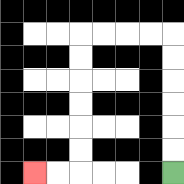{'start': '[7, 7]', 'end': '[1, 7]', 'path_directions': 'U,U,U,U,U,U,L,L,L,L,D,D,D,D,D,D,L,L', 'path_coordinates': '[[7, 7], [7, 6], [7, 5], [7, 4], [7, 3], [7, 2], [7, 1], [6, 1], [5, 1], [4, 1], [3, 1], [3, 2], [3, 3], [3, 4], [3, 5], [3, 6], [3, 7], [2, 7], [1, 7]]'}